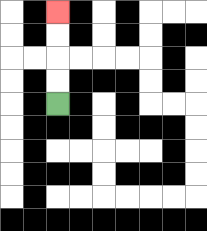{'start': '[2, 4]', 'end': '[2, 0]', 'path_directions': 'U,U,U,U', 'path_coordinates': '[[2, 4], [2, 3], [2, 2], [2, 1], [2, 0]]'}